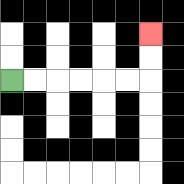{'start': '[0, 3]', 'end': '[6, 1]', 'path_directions': 'R,R,R,R,R,R,U,U', 'path_coordinates': '[[0, 3], [1, 3], [2, 3], [3, 3], [4, 3], [5, 3], [6, 3], [6, 2], [6, 1]]'}